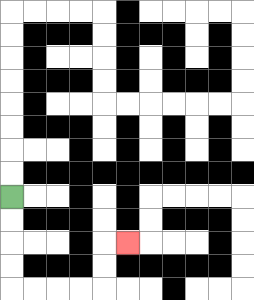{'start': '[0, 8]', 'end': '[5, 10]', 'path_directions': 'D,D,D,D,R,R,R,R,U,U,R', 'path_coordinates': '[[0, 8], [0, 9], [0, 10], [0, 11], [0, 12], [1, 12], [2, 12], [3, 12], [4, 12], [4, 11], [4, 10], [5, 10]]'}